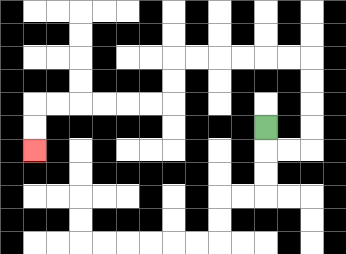{'start': '[11, 5]', 'end': '[1, 6]', 'path_directions': 'D,R,R,U,U,U,U,L,L,L,L,L,L,D,D,L,L,L,L,L,L,D,D', 'path_coordinates': '[[11, 5], [11, 6], [12, 6], [13, 6], [13, 5], [13, 4], [13, 3], [13, 2], [12, 2], [11, 2], [10, 2], [9, 2], [8, 2], [7, 2], [7, 3], [7, 4], [6, 4], [5, 4], [4, 4], [3, 4], [2, 4], [1, 4], [1, 5], [1, 6]]'}